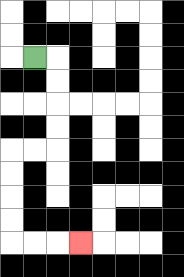{'start': '[1, 2]', 'end': '[3, 10]', 'path_directions': 'R,D,D,D,D,L,L,D,D,D,D,R,R,R', 'path_coordinates': '[[1, 2], [2, 2], [2, 3], [2, 4], [2, 5], [2, 6], [1, 6], [0, 6], [0, 7], [0, 8], [0, 9], [0, 10], [1, 10], [2, 10], [3, 10]]'}